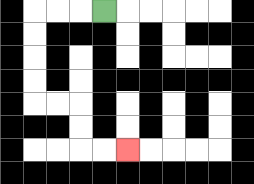{'start': '[4, 0]', 'end': '[5, 6]', 'path_directions': 'L,L,L,D,D,D,D,R,R,D,D,R,R', 'path_coordinates': '[[4, 0], [3, 0], [2, 0], [1, 0], [1, 1], [1, 2], [1, 3], [1, 4], [2, 4], [3, 4], [3, 5], [3, 6], [4, 6], [5, 6]]'}